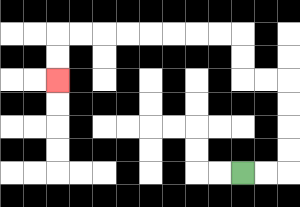{'start': '[10, 7]', 'end': '[2, 3]', 'path_directions': 'R,R,U,U,U,U,L,L,U,U,L,L,L,L,L,L,L,L,D,D', 'path_coordinates': '[[10, 7], [11, 7], [12, 7], [12, 6], [12, 5], [12, 4], [12, 3], [11, 3], [10, 3], [10, 2], [10, 1], [9, 1], [8, 1], [7, 1], [6, 1], [5, 1], [4, 1], [3, 1], [2, 1], [2, 2], [2, 3]]'}